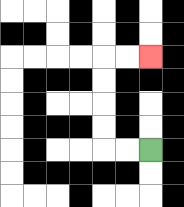{'start': '[6, 6]', 'end': '[6, 2]', 'path_directions': 'L,L,U,U,U,U,R,R', 'path_coordinates': '[[6, 6], [5, 6], [4, 6], [4, 5], [4, 4], [4, 3], [4, 2], [5, 2], [6, 2]]'}